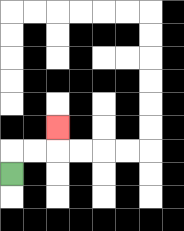{'start': '[0, 7]', 'end': '[2, 5]', 'path_directions': 'U,R,R,U', 'path_coordinates': '[[0, 7], [0, 6], [1, 6], [2, 6], [2, 5]]'}